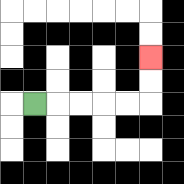{'start': '[1, 4]', 'end': '[6, 2]', 'path_directions': 'R,R,R,R,R,U,U', 'path_coordinates': '[[1, 4], [2, 4], [3, 4], [4, 4], [5, 4], [6, 4], [6, 3], [6, 2]]'}